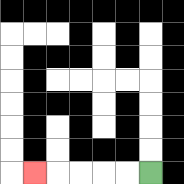{'start': '[6, 7]', 'end': '[1, 7]', 'path_directions': 'L,L,L,L,L', 'path_coordinates': '[[6, 7], [5, 7], [4, 7], [3, 7], [2, 7], [1, 7]]'}